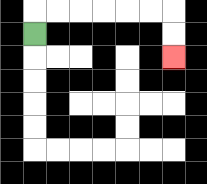{'start': '[1, 1]', 'end': '[7, 2]', 'path_directions': 'U,R,R,R,R,R,R,D,D', 'path_coordinates': '[[1, 1], [1, 0], [2, 0], [3, 0], [4, 0], [5, 0], [6, 0], [7, 0], [7, 1], [7, 2]]'}